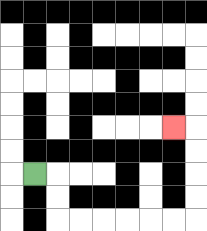{'start': '[1, 7]', 'end': '[7, 5]', 'path_directions': 'R,D,D,R,R,R,R,R,R,U,U,U,U,L', 'path_coordinates': '[[1, 7], [2, 7], [2, 8], [2, 9], [3, 9], [4, 9], [5, 9], [6, 9], [7, 9], [8, 9], [8, 8], [8, 7], [8, 6], [8, 5], [7, 5]]'}